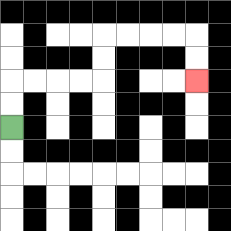{'start': '[0, 5]', 'end': '[8, 3]', 'path_directions': 'U,U,R,R,R,R,U,U,R,R,R,R,D,D', 'path_coordinates': '[[0, 5], [0, 4], [0, 3], [1, 3], [2, 3], [3, 3], [4, 3], [4, 2], [4, 1], [5, 1], [6, 1], [7, 1], [8, 1], [8, 2], [8, 3]]'}